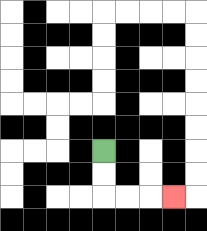{'start': '[4, 6]', 'end': '[7, 8]', 'path_directions': 'D,D,R,R,R', 'path_coordinates': '[[4, 6], [4, 7], [4, 8], [5, 8], [6, 8], [7, 8]]'}